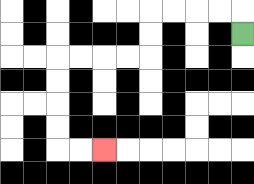{'start': '[10, 1]', 'end': '[4, 6]', 'path_directions': 'U,L,L,L,L,D,D,L,L,L,L,D,D,D,D,R,R', 'path_coordinates': '[[10, 1], [10, 0], [9, 0], [8, 0], [7, 0], [6, 0], [6, 1], [6, 2], [5, 2], [4, 2], [3, 2], [2, 2], [2, 3], [2, 4], [2, 5], [2, 6], [3, 6], [4, 6]]'}